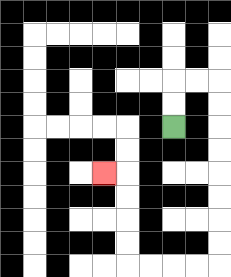{'start': '[7, 5]', 'end': '[4, 7]', 'path_directions': 'U,U,R,R,D,D,D,D,D,D,D,D,L,L,L,L,U,U,U,U,L', 'path_coordinates': '[[7, 5], [7, 4], [7, 3], [8, 3], [9, 3], [9, 4], [9, 5], [9, 6], [9, 7], [9, 8], [9, 9], [9, 10], [9, 11], [8, 11], [7, 11], [6, 11], [5, 11], [5, 10], [5, 9], [5, 8], [5, 7], [4, 7]]'}